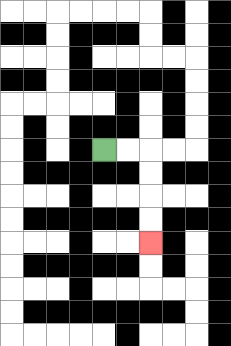{'start': '[4, 6]', 'end': '[6, 10]', 'path_directions': 'R,R,D,D,D,D', 'path_coordinates': '[[4, 6], [5, 6], [6, 6], [6, 7], [6, 8], [6, 9], [6, 10]]'}